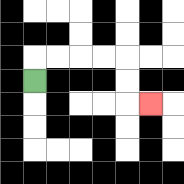{'start': '[1, 3]', 'end': '[6, 4]', 'path_directions': 'U,R,R,R,R,D,D,R', 'path_coordinates': '[[1, 3], [1, 2], [2, 2], [3, 2], [4, 2], [5, 2], [5, 3], [5, 4], [6, 4]]'}